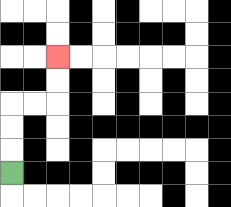{'start': '[0, 7]', 'end': '[2, 2]', 'path_directions': 'U,U,U,R,R,U,U', 'path_coordinates': '[[0, 7], [0, 6], [0, 5], [0, 4], [1, 4], [2, 4], [2, 3], [2, 2]]'}